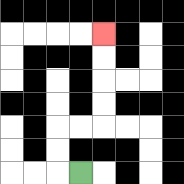{'start': '[3, 7]', 'end': '[4, 1]', 'path_directions': 'L,U,U,R,R,U,U,U,U', 'path_coordinates': '[[3, 7], [2, 7], [2, 6], [2, 5], [3, 5], [4, 5], [4, 4], [4, 3], [4, 2], [4, 1]]'}